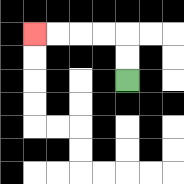{'start': '[5, 3]', 'end': '[1, 1]', 'path_directions': 'U,U,L,L,L,L', 'path_coordinates': '[[5, 3], [5, 2], [5, 1], [4, 1], [3, 1], [2, 1], [1, 1]]'}